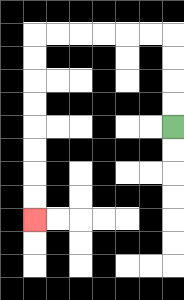{'start': '[7, 5]', 'end': '[1, 9]', 'path_directions': 'U,U,U,U,L,L,L,L,L,L,D,D,D,D,D,D,D,D', 'path_coordinates': '[[7, 5], [7, 4], [7, 3], [7, 2], [7, 1], [6, 1], [5, 1], [4, 1], [3, 1], [2, 1], [1, 1], [1, 2], [1, 3], [1, 4], [1, 5], [1, 6], [1, 7], [1, 8], [1, 9]]'}